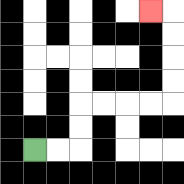{'start': '[1, 6]', 'end': '[6, 0]', 'path_directions': 'R,R,U,U,R,R,R,R,U,U,U,U,L', 'path_coordinates': '[[1, 6], [2, 6], [3, 6], [3, 5], [3, 4], [4, 4], [5, 4], [6, 4], [7, 4], [7, 3], [7, 2], [7, 1], [7, 0], [6, 0]]'}